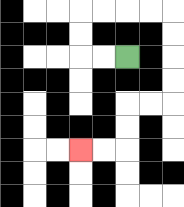{'start': '[5, 2]', 'end': '[3, 6]', 'path_directions': 'L,L,U,U,R,R,R,R,D,D,D,D,L,L,D,D,L,L', 'path_coordinates': '[[5, 2], [4, 2], [3, 2], [3, 1], [3, 0], [4, 0], [5, 0], [6, 0], [7, 0], [7, 1], [7, 2], [7, 3], [7, 4], [6, 4], [5, 4], [5, 5], [5, 6], [4, 6], [3, 6]]'}